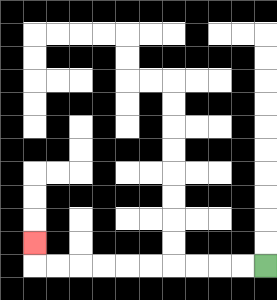{'start': '[11, 11]', 'end': '[1, 10]', 'path_directions': 'L,L,L,L,L,L,L,L,L,L,U', 'path_coordinates': '[[11, 11], [10, 11], [9, 11], [8, 11], [7, 11], [6, 11], [5, 11], [4, 11], [3, 11], [2, 11], [1, 11], [1, 10]]'}